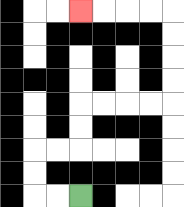{'start': '[3, 8]', 'end': '[3, 0]', 'path_directions': 'L,L,U,U,R,R,U,U,R,R,R,R,U,U,U,U,L,L,L,L', 'path_coordinates': '[[3, 8], [2, 8], [1, 8], [1, 7], [1, 6], [2, 6], [3, 6], [3, 5], [3, 4], [4, 4], [5, 4], [6, 4], [7, 4], [7, 3], [7, 2], [7, 1], [7, 0], [6, 0], [5, 0], [4, 0], [3, 0]]'}